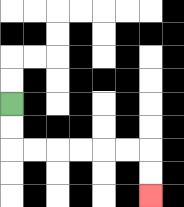{'start': '[0, 4]', 'end': '[6, 8]', 'path_directions': 'D,D,R,R,R,R,R,R,D,D', 'path_coordinates': '[[0, 4], [0, 5], [0, 6], [1, 6], [2, 6], [3, 6], [4, 6], [5, 6], [6, 6], [6, 7], [6, 8]]'}